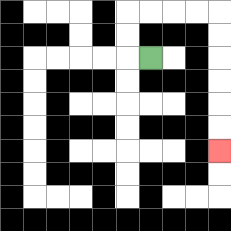{'start': '[6, 2]', 'end': '[9, 6]', 'path_directions': 'L,U,U,R,R,R,R,D,D,D,D,D,D', 'path_coordinates': '[[6, 2], [5, 2], [5, 1], [5, 0], [6, 0], [7, 0], [8, 0], [9, 0], [9, 1], [9, 2], [9, 3], [9, 4], [9, 5], [9, 6]]'}